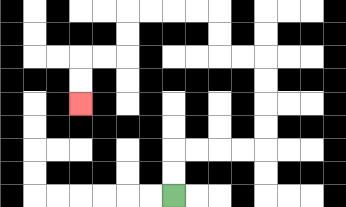{'start': '[7, 8]', 'end': '[3, 4]', 'path_directions': 'U,U,R,R,R,R,U,U,U,U,L,L,U,U,L,L,L,L,D,D,L,L,D,D', 'path_coordinates': '[[7, 8], [7, 7], [7, 6], [8, 6], [9, 6], [10, 6], [11, 6], [11, 5], [11, 4], [11, 3], [11, 2], [10, 2], [9, 2], [9, 1], [9, 0], [8, 0], [7, 0], [6, 0], [5, 0], [5, 1], [5, 2], [4, 2], [3, 2], [3, 3], [3, 4]]'}